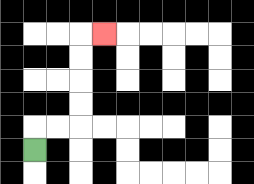{'start': '[1, 6]', 'end': '[4, 1]', 'path_directions': 'U,R,R,U,U,U,U,R', 'path_coordinates': '[[1, 6], [1, 5], [2, 5], [3, 5], [3, 4], [3, 3], [3, 2], [3, 1], [4, 1]]'}